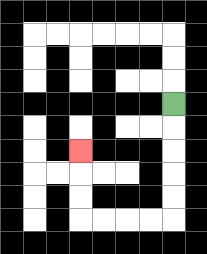{'start': '[7, 4]', 'end': '[3, 6]', 'path_directions': 'D,D,D,D,D,L,L,L,L,U,U,U', 'path_coordinates': '[[7, 4], [7, 5], [7, 6], [7, 7], [7, 8], [7, 9], [6, 9], [5, 9], [4, 9], [3, 9], [3, 8], [3, 7], [3, 6]]'}